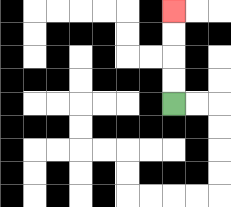{'start': '[7, 4]', 'end': '[7, 0]', 'path_directions': 'U,U,U,U', 'path_coordinates': '[[7, 4], [7, 3], [7, 2], [7, 1], [7, 0]]'}